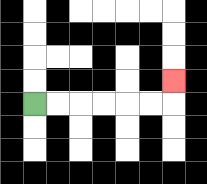{'start': '[1, 4]', 'end': '[7, 3]', 'path_directions': 'R,R,R,R,R,R,U', 'path_coordinates': '[[1, 4], [2, 4], [3, 4], [4, 4], [5, 4], [6, 4], [7, 4], [7, 3]]'}